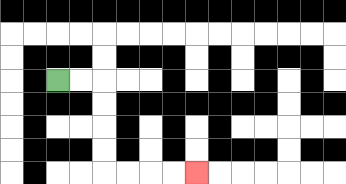{'start': '[2, 3]', 'end': '[8, 7]', 'path_directions': 'R,R,D,D,D,D,R,R,R,R', 'path_coordinates': '[[2, 3], [3, 3], [4, 3], [4, 4], [4, 5], [4, 6], [4, 7], [5, 7], [6, 7], [7, 7], [8, 7]]'}